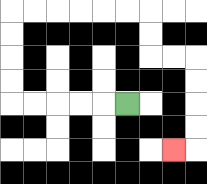{'start': '[5, 4]', 'end': '[7, 6]', 'path_directions': 'L,L,L,L,L,U,U,U,U,R,R,R,R,R,R,D,D,R,R,D,D,D,D,L', 'path_coordinates': '[[5, 4], [4, 4], [3, 4], [2, 4], [1, 4], [0, 4], [0, 3], [0, 2], [0, 1], [0, 0], [1, 0], [2, 0], [3, 0], [4, 0], [5, 0], [6, 0], [6, 1], [6, 2], [7, 2], [8, 2], [8, 3], [8, 4], [8, 5], [8, 6], [7, 6]]'}